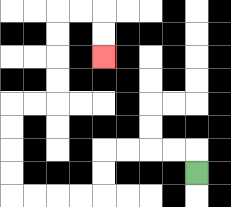{'start': '[8, 7]', 'end': '[4, 2]', 'path_directions': 'U,L,L,L,L,D,D,L,L,L,L,U,U,U,U,R,R,U,U,U,U,R,R,D,D', 'path_coordinates': '[[8, 7], [8, 6], [7, 6], [6, 6], [5, 6], [4, 6], [4, 7], [4, 8], [3, 8], [2, 8], [1, 8], [0, 8], [0, 7], [0, 6], [0, 5], [0, 4], [1, 4], [2, 4], [2, 3], [2, 2], [2, 1], [2, 0], [3, 0], [4, 0], [4, 1], [4, 2]]'}